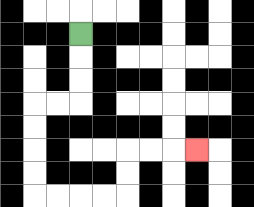{'start': '[3, 1]', 'end': '[8, 6]', 'path_directions': 'D,D,D,L,L,D,D,D,D,R,R,R,R,U,U,R,R,R', 'path_coordinates': '[[3, 1], [3, 2], [3, 3], [3, 4], [2, 4], [1, 4], [1, 5], [1, 6], [1, 7], [1, 8], [2, 8], [3, 8], [4, 8], [5, 8], [5, 7], [5, 6], [6, 6], [7, 6], [8, 6]]'}